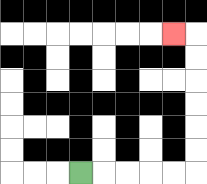{'start': '[3, 7]', 'end': '[7, 1]', 'path_directions': 'R,R,R,R,R,U,U,U,U,U,U,L', 'path_coordinates': '[[3, 7], [4, 7], [5, 7], [6, 7], [7, 7], [8, 7], [8, 6], [8, 5], [8, 4], [8, 3], [8, 2], [8, 1], [7, 1]]'}